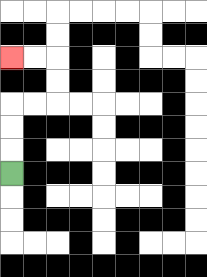{'start': '[0, 7]', 'end': '[0, 2]', 'path_directions': 'U,U,U,R,R,U,U,L,L', 'path_coordinates': '[[0, 7], [0, 6], [0, 5], [0, 4], [1, 4], [2, 4], [2, 3], [2, 2], [1, 2], [0, 2]]'}